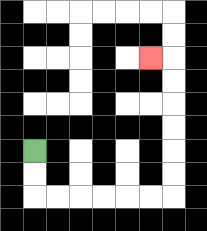{'start': '[1, 6]', 'end': '[6, 2]', 'path_directions': 'D,D,R,R,R,R,R,R,U,U,U,U,U,U,L', 'path_coordinates': '[[1, 6], [1, 7], [1, 8], [2, 8], [3, 8], [4, 8], [5, 8], [6, 8], [7, 8], [7, 7], [7, 6], [7, 5], [7, 4], [7, 3], [7, 2], [6, 2]]'}